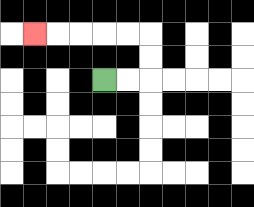{'start': '[4, 3]', 'end': '[1, 1]', 'path_directions': 'R,R,U,U,L,L,L,L,L', 'path_coordinates': '[[4, 3], [5, 3], [6, 3], [6, 2], [6, 1], [5, 1], [4, 1], [3, 1], [2, 1], [1, 1]]'}